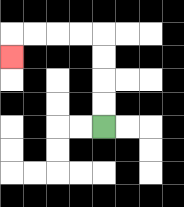{'start': '[4, 5]', 'end': '[0, 2]', 'path_directions': 'U,U,U,U,L,L,L,L,D', 'path_coordinates': '[[4, 5], [4, 4], [4, 3], [4, 2], [4, 1], [3, 1], [2, 1], [1, 1], [0, 1], [0, 2]]'}